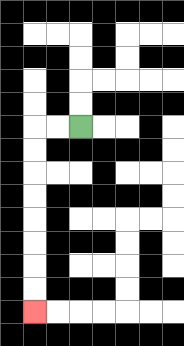{'start': '[3, 5]', 'end': '[1, 13]', 'path_directions': 'L,L,D,D,D,D,D,D,D,D', 'path_coordinates': '[[3, 5], [2, 5], [1, 5], [1, 6], [1, 7], [1, 8], [1, 9], [1, 10], [1, 11], [1, 12], [1, 13]]'}